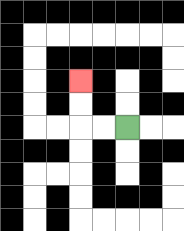{'start': '[5, 5]', 'end': '[3, 3]', 'path_directions': 'L,L,U,U', 'path_coordinates': '[[5, 5], [4, 5], [3, 5], [3, 4], [3, 3]]'}